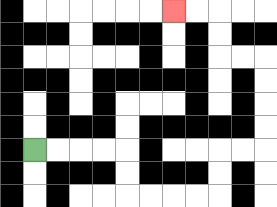{'start': '[1, 6]', 'end': '[7, 0]', 'path_directions': 'R,R,R,R,D,D,R,R,R,R,U,U,R,R,U,U,U,U,L,L,U,U,L,L', 'path_coordinates': '[[1, 6], [2, 6], [3, 6], [4, 6], [5, 6], [5, 7], [5, 8], [6, 8], [7, 8], [8, 8], [9, 8], [9, 7], [9, 6], [10, 6], [11, 6], [11, 5], [11, 4], [11, 3], [11, 2], [10, 2], [9, 2], [9, 1], [9, 0], [8, 0], [7, 0]]'}